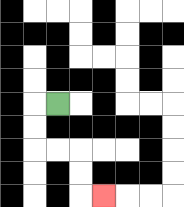{'start': '[2, 4]', 'end': '[4, 8]', 'path_directions': 'L,D,D,R,R,D,D,R', 'path_coordinates': '[[2, 4], [1, 4], [1, 5], [1, 6], [2, 6], [3, 6], [3, 7], [3, 8], [4, 8]]'}